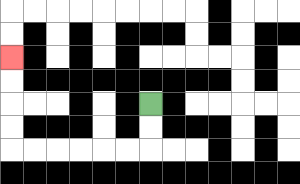{'start': '[6, 4]', 'end': '[0, 2]', 'path_directions': 'D,D,L,L,L,L,L,L,U,U,U,U', 'path_coordinates': '[[6, 4], [6, 5], [6, 6], [5, 6], [4, 6], [3, 6], [2, 6], [1, 6], [0, 6], [0, 5], [0, 4], [0, 3], [0, 2]]'}